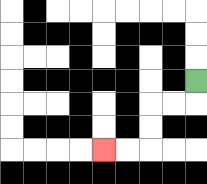{'start': '[8, 3]', 'end': '[4, 6]', 'path_directions': 'D,L,L,D,D,L,L', 'path_coordinates': '[[8, 3], [8, 4], [7, 4], [6, 4], [6, 5], [6, 6], [5, 6], [4, 6]]'}